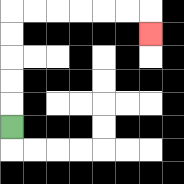{'start': '[0, 5]', 'end': '[6, 1]', 'path_directions': 'U,U,U,U,U,R,R,R,R,R,R,D', 'path_coordinates': '[[0, 5], [0, 4], [0, 3], [0, 2], [0, 1], [0, 0], [1, 0], [2, 0], [3, 0], [4, 0], [5, 0], [6, 0], [6, 1]]'}